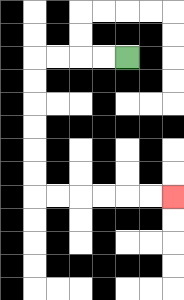{'start': '[5, 2]', 'end': '[7, 8]', 'path_directions': 'L,L,L,L,D,D,D,D,D,D,R,R,R,R,R,R', 'path_coordinates': '[[5, 2], [4, 2], [3, 2], [2, 2], [1, 2], [1, 3], [1, 4], [1, 5], [1, 6], [1, 7], [1, 8], [2, 8], [3, 8], [4, 8], [5, 8], [6, 8], [7, 8]]'}